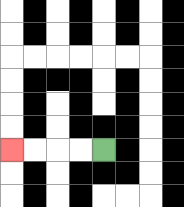{'start': '[4, 6]', 'end': '[0, 6]', 'path_directions': 'L,L,L,L', 'path_coordinates': '[[4, 6], [3, 6], [2, 6], [1, 6], [0, 6]]'}